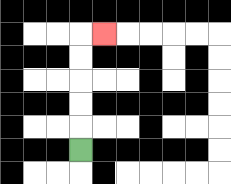{'start': '[3, 6]', 'end': '[4, 1]', 'path_directions': 'U,U,U,U,U,R', 'path_coordinates': '[[3, 6], [3, 5], [3, 4], [3, 3], [3, 2], [3, 1], [4, 1]]'}